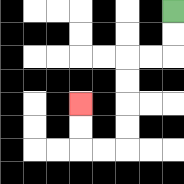{'start': '[7, 0]', 'end': '[3, 4]', 'path_directions': 'D,D,L,L,D,D,D,D,L,L,U,U', 'path_coordinates': '[[7, 0], [7, 1], [7, 2], [6, 2], [5, 2], [5, 3], [5, 4], [5, 5], [5, 6], [4, 6], [3, 6], [3, 5], [3, 4]]'}